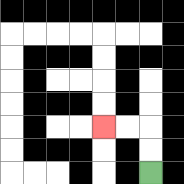{'start': '[6, 7]', 'end': '[4, 5]', 'path_directions': 'U,U,L,L', 'path_coordinates': '[[6, 7], [6, 6], [6, 5], [5, 5], [4, 5]]'}